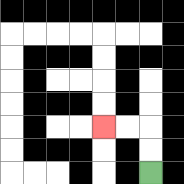{'start': '[6, 7]', 'end': '[4, 5]', 'path_directions': 'U,U,L,L', 'path_coordinates': '[[6, 7], [6, 6], [6, 5], [5, 5], [4, 5]]'}